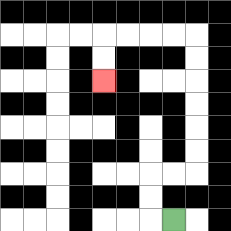{'start': '[7, 9]', 'end': '[4, 3]', 'path_directions': 'L,U,U,R,R,U,U,U,U,U,U,L,L,L,L,D,D', 'path_coordinates': '[[7, 9], [6, 9], [6, 8], [6, 7], [7, 7], [8, 7], [8, 6], [8, 5], [8, 4], [8, 3], [8, 2], [8, 1], [7, 1], [6, 1], [5, 1], [4, 1], [4, 2], [4, 3]]'}